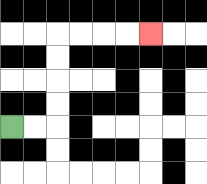{'start': '[0, 5]', 'end': '[6, 1]', 'path_directions': 'R,R,U,U,U,U,R,R,R,R', 'path_coordinates': '[[0, 5], [1, 5], [2, 5], [2, 4], [2, 3], [2, 2], [2, 1], [3, 1], [4, 1], [5, 1], [6, 1]]'}